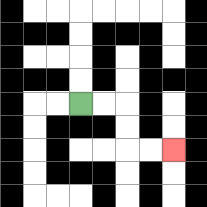{'start': '[3, 4]', 'end': '[7, 6]', 'path_directions': 'R,R,D,D,R,R', 'path_coordinates': '[[3, 4], [4, 4], [5, 4], [5, 5], [5, 6], [6, 6], [7, 6]]'}